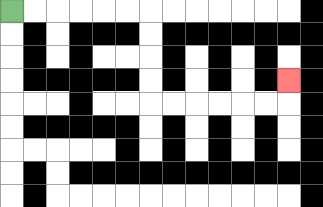{'start': '[0, 0]', 'end': '[12, 3]', 'path_directions': 'R,R,R,R,R,R,D,D,D,D,R,R,R,R,R,R,U', 'path_coordinates': '[[0, 0], [1, 0], [2, 0], [3, 0], [4, 0], [5, 0], [6, 0], [6, 1], [6, 2], [6, 3], [6, 4], [7, 4], [8, 4], [9, 4], [10, 4], [11, 4], [12, 4], [12, 3]]'}